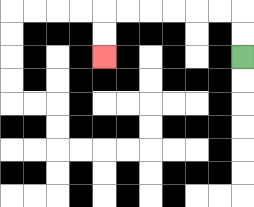{'start': '[10, 2]', 'end': '[4, 2]', 'path_directions': 'U,U,L,L,L,L,L,L,D,D', 'path_coordinates': '[[10, 2], [10, 1], [10, 0], [9, 0], [8, 0], [7, 0], [6, 0], [5, 0], [4, 0], [4, 1], [4, 2]]'}